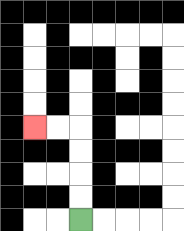{'start': '[3, 9]', 'end': '[1, 5]', 'path_directions': 'U,U,U,U,L,L', 'path_coordinates': '[[3, 9], [3, 8], [3, 7], [3, 6], [3, 5], [2, 5], [1, 5]]'}